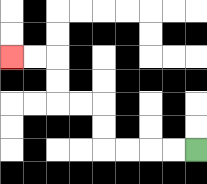{'start': '[8, 6]', 'end': '[0, 2]', 'path_directions': 'L,L,L,L,U,U,L,L,U,U,L,L', 'path_coordinates': '[[8, 6], [7, 6], [6, 6], [5, 6], [4, 6], [4, 5], [4, 4], [3, 4], [2, 4], [2, 3], [2, 2], [1, 2], [0, 2]]'}